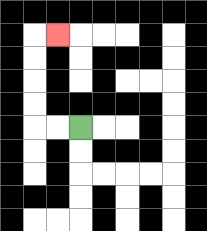{'start': '[3, 5]', 'end': '[2, 1]', 'path_directions': 'L,L,U,U,U,U,R', 'path_coordinates': '[[3, 5], [2, 5], [1, 5], [1, 4], [1, 3], [1, 2], [1, 1], [2, 1]]'}